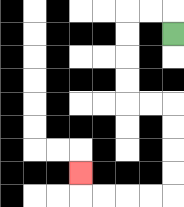{'start': '[7, 1]', 'end': '[3, 7]', 'path_directions': 'U,L,L,D,D,D,D,R,R,D,D,D,D,L,L,L,L,U', 'path_coordinates': '[[7, 1], [7, 0], [6, 0], [5, 0], [5, 1], [5, 2], [5, 3], [5, 4], [6, 4], [7, 4], [7, 5], [7, 6], [7, 7], [7, 8], [6, 8], [5, 8], [4, 8], [3, 8], [3, 7]]'}